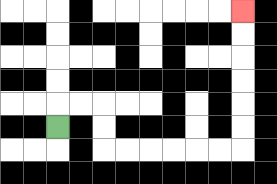{'start': '[2, 5]', 'end': '[10, 0]', 'path_directions': 'U,R,R,D,D,R,R,R,R,R,R,U,U,U,U,U,U', 'path_coordinates': '[[2, 5], [2, 4], [3, 4], [4, 4], [4, 5], [4, 6], [5, 6], [6, 6], [7, 6], [8, 6], [9, 6], [10, 6], [10, 5], [10, 4], [10, 3], [10, 2], [10, 1], [10, 0]]'}